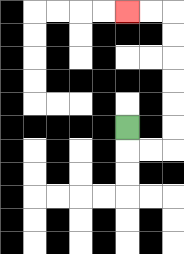{'start': '[5, 5]', 'end': '[5, 0]', 'path_directions': 'D,R,R,U,U,U,U,U,U,L,L', 'path_coordinates': '[[5, 5], [5, 6], [6, 6], [7, 6], [7, 5], [7, 4], [7, 3], [7, 2], [7, 1], [7, 0], [6, 0], [5, 0]]'}